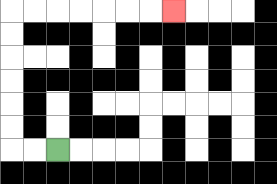{'start': '[2, 6]', 'end': '[7, 0]', 'path_directions': 'L,L,U,U,U,U,U,U,R,R,R,R,R,R,R', 'path_coordinates': '[[2, 6], [1, 6], [0, 6], [0, 5], [0, 4], [0, 3], [0, 2], [0, 1], [0, 0], [1, 0], [2, 0], [3, 0], [4, 0], [5, 0], [6, 0], [7, 0]]'}